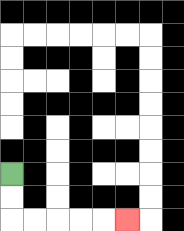{'start': '[0, 7]', 'end': '[5, 9]', 'path_directions': 'D,D,R,R,R,R,R', 'path_coordinates': '[[0, 7], [0, 8], [0, 9], [1, 9], [2, 9], [3, 9], [4, 9], [5, 9]]'}